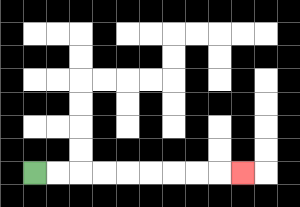{'start': '[1, 7]', 'end': '[10, 7]', 'path_directions': 'R,R,R,R,R,R,R,R,R', 'path_coordinates': '[[1, 7], [2, 7], [3, 7], [4, 7], [5, 7], [6, 7], [7, 7], [8, 7], [9, 7], [10, 7]]'}